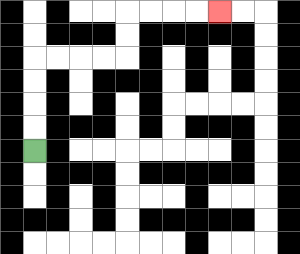{'start': '[1, 6]', 'end': '[9, 0]', 'path_directions': 'U,U,U,U,R,R,R,R,U,U,R,R,R,R', 'path_coordinates': '[[1, 6], [1, 5], [1, 4], [1, 3], [1, 2], [2, 2], [3, 2], [4, 2], [5, 2], [5, 1], [5, 0], [6, 0], [7, 0], [8, 0], [9, 0]]'}